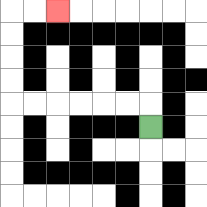{'start': '[6, 5]', 'end': '[2, 0]', 'path_directions': 'U,L,L,L,L,L,L,U,U,U,U,R,R', 'path_coordinates': '[[6, 5], [6, 4], [5, 4], [4, 4], [3, 4], [2, 4], [1, 4], [0, 4], [0, 3], [0, 2], [0, 1], [0, 0], [1, 0], [2, 0]]'}